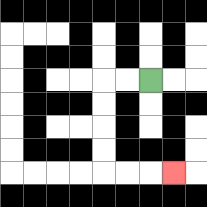{'start': '[6, 3]', 'end': '[7, 7]', 'path_directions': 'L,L,D,D,D,D,R,R,R', 'path_coordinates': '[[6, 3], [5, 3], [4, 3], [4, 4], [4, 5], [4, 6], [4, 7], [5, 7], [6, 7], [7, 7]]'}